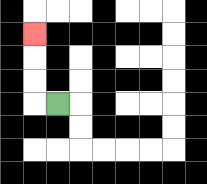{'start': '[2, 4]', 'end': '[1, 1]', 'path_directions': 'L,U,U,U', 'path_coordinates': '[[2, 4], [1, 4], [1, 3], [1, 2], [1, 1]]'}